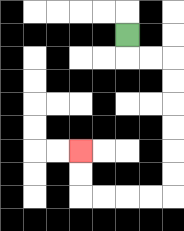{'start': '[5, 1]', 'end': '[3, 6]', 'path_directions': 'D,R,R,D,D,D,D,D,D,L,L,L,L,U,U', 'path_coordinates': '[[5, 1], [5, 2], [6, 2], [7, 2], [7, 3], [7, 4], [7, 5], [7, 6], [7, 7], [7, 8], [6, 8], [5, 8], [4, 8], [3, 8], [3, 7], [3, 6]]'}